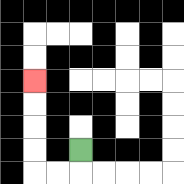{'start': '[3, 6]', 'end': '[1, 3]', 'path_directions': 'D,L,L,U,U,U,U', 'path_coordinates': '[[3, 6], [3, 7], [2, 7], [1, 7], [1, 6], [1, 5], [1, 4], [1, 3]]'}